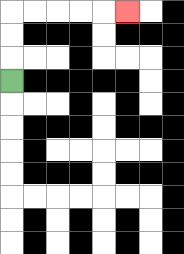{'start': '[0, 3]', 'end': '[5, 0]', 'path_directions': 'U,U,U,R,R,R,R,R', 'path_coordinates': '[[0, 3], [0, 2], [0, 1], [0, 0], [1, 0], [2, 0], [3, 0], [4, 0], [5, 0]]'}